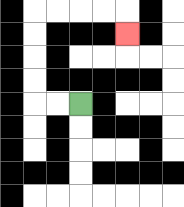{'start': '[3, 4]', 'end': '[5, 1]', 'path_directions': 'L,L,U,U,U,U,R,R,R,R,D', 'path_coordinates': '[[3, 4], [2, 4], [1, 4], [1, 3], [1, 2], [1, 1], [1, 0], [2, 0], [3, 0], [4, 0], [5, 0], [5, 1]]'}